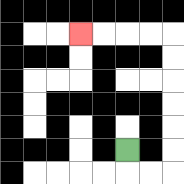{'start': '[5, 6]', 'end': '[3, 1]', 'path_directions': 'D,R,R,U,U,U,U,U,U,L,L,L,L', 'path_coordinates': '[[5, 6], [5, 7], [6, 7], [7, 7], [7, 6], [7, 5], [7, 4], [7, 3], [7, 2], [7, 1], [6, 1], [5, 1], [4, 1], [3, 1]]'}